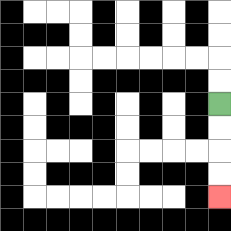{'start': '[9, 4]', 'end': '[9, 8]', 'path_directions': 'D,D,D,D', 'path_coordinates': '[[9, 4], [9, 5], [9, 6], [9, 7], [9, 8]]'}